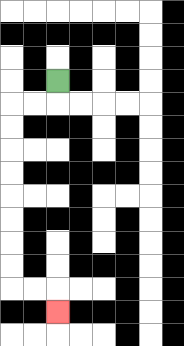{'start': '[2, 3]', 'end': '[2, 13]', 'path_directions': 'D,L,L,D,D,D,D,D,D,D,D,R,R,D', 'path_coordinates': '[[2, 3], [2, 4], [1, 4], [0, 4], [0, 5], [0, 6], [0, 7], [0, 8], [0, 9], [0, 10], [0, 11], [0, 12], [1, 12], [2, 12], [2, 13]]'}